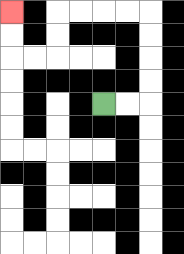{'start': '[4, 4]', 'end': '[0, 0]', 'path_directions': 'R,R,U,U,U,U,L,L,L,L,D,D,L,L,U,U', 'path_coordinates': '[[4, 4], [5, 4], [6, 4], [6, 3], [6, 2], [6, 1], [6, 0], [5, 0], [4, 0], [3, 0], [2, 0], [2, 1], [2, 2], [1, 2], [0, 2], [0, 1], [0, 0]]'}